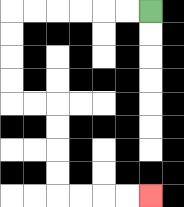{'start': '[6, 0]', 'end': '[6, 8]', 'path_directions': 'L,L,L,L,L,L,D,D,D,D,R,R,D,D,D,D,R,R,R,R', 'path_coordinates': '[[6, 0], [5, 0], [4, 0], [3, 0], [2, 0], [1, 0], [0, 0], [0, 1], [0, 2], [0, 3], [0, 4], [1, 4], [2, 4], [2, 5], [2, 6], [2, 7], [2, 8], [3, 8], [4, 8], [5, 8], [6, 8]]'}